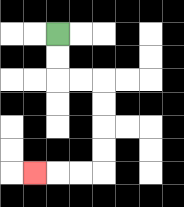{'start': '[2, 1]', 'end': '[1, 7]', 'path_directions': 'D,D,R,R,D,D,D,D,L,L,L', 'path_coordinates': '[[2, 1], [2, 2], [2, 3], [3, 3], [4, 3], [4, 4], [4, 5], [4, 6], [4, 7], [3, 7], [2, 7], [1, 7]]'}